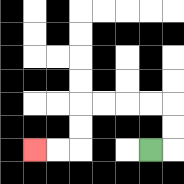{'start': '[6, 6]', 'end': '[1, 6]', 'path_directions': 'R,U,U,L,L,L,L,D,D,L,L', 'path_coordinates': '[[6, 6], [7, 6], [7, 5], [7, 4], [6, 4], [5, 4], [4, 4], [3, 4], [3, 5], [3, 6], [2, 6], [1, 6]]'}